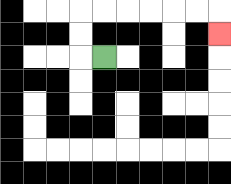{'start': '[4, 2]', 'end': '[9, 1]', 'path_directions': 'L,U,U,R,R,R,R,R,R,D', 'path_coordinates': '[[4, 2], [3, 2], [3, 1], [3, 0], [4, 0], [5, 0], [6, 0], [7, 0], [8, 0], [9, 0], [9, 1]]'}